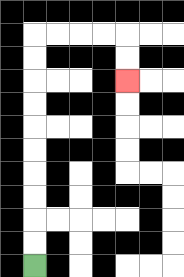{'start': '[1, 11]', 'end': '[5, 3]', 'path_directions': 'U,U,U,U,U,U,U,U,U,U,R,R,R,R,D,D', 'path_coordinates': '[[1, 11], [1, 10], [1, 9], [1, 8], [1, 7], [1, 6], [1, 5], [1, 4], [1, 3], [1, 2], [1, 1], [2, 1], [3, 1], [4, 1], [5, 1], [5, 2], [5, 3]]'}